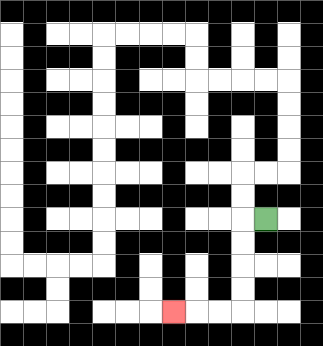{'start': '[11, 9]', 'end': '[7, 13]', 'path_directions': 'L,D,D,D,D,L,L,L', 'path_coordinates': '[[11, 9], [10, 9], [10, 10], [10, 11], [10, 12], [10, 13], [9, 13], [8, 13], [7, 13]]'}